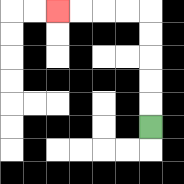{'start': '[6, 5]', 'end': '[2, 0]', 'path_directions': 'U,U,U,U,U,L,L,L,L', 'path_coordinates': '[[6, 5], [6, 4], [6, 3], [6, 2], [6, 1], [6, 0], [5, 0], [4, 0], [3, 0], [2, 0]]'}